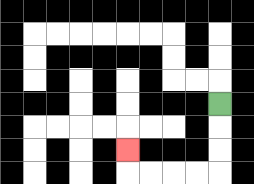{'start': '[9, 4]', 'end': '[5, 6]', 'path_directions': 'D,D,D,L,L,L,L,U', 'path_coordinates': '[[9, 4], [9, 5], [9, 6], [9, 7], [8, 7], [7, 7], [6, 7], [5, 7], [5, 6]]'}